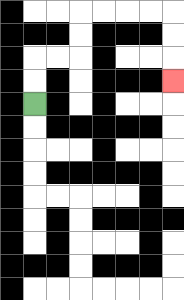{'start': '[1, 4]', 'end': '[7, 3]', 'path_directions': 'U,U,R,R,U,U,R,R,R,R,D,D,D', 'path_coordinates': '[[1, 4], [1, 3], [1, 2], [2, 2], [3, 2], [3, 1], [3, 0], [4, 0], [5, 0], [6, 0], [7, 0], [7, 1], [7, 2], [7, 3]]'}